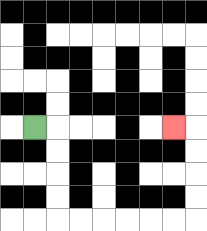{'start': '[1, 5]', 'end': '[7, 5]', 'path_directions': 'R,D,D,D,D,R,R,R,R,R,R,U,U,U,U,L', 'path_coordinates': '[[1, 5], [2, 5], [2, 6], [2, 7], [2, 8], [2, 9], [3, 9], [4, 9], [5, 9], [6, 9], [7, 9], [8, 9], [8, 8], [8, 7], [8, 6], [8, 5], [7, 5]]'}